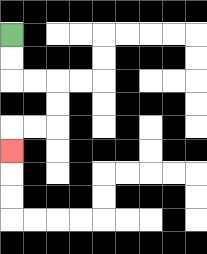{'start': '[0, 1]', 'end': '[0, 6]', 'path_directions': 'D,D,R,R,D,D,L,L,D', 'path_coordinates': '[[0, 1], [0, 2], [0, 3], [1, 3], [2, 3], [2, 4], [2, 5], [1, 5], [0, 5], [0, 6]]'}